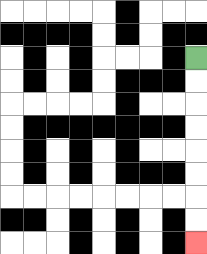{'start': '[8, 2]', 'end': '[8, 10]', 'path_directions': 'D,D,D,D,D,D,D,D', 'path_coordinates': '[[8, 2], [8, 3], [8, 4], [8, 5], [8, 6], [8, 7], [8, 8], [8, 9], [8, 10]]'}